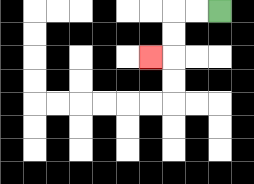{'start': '[9, 0]', 'end': '[6, 2]', 'path_directions': 'L,L,D,D,L', 'path_coordinates': '[[9, 0], [8, 0], [7, 0], [7, 1], [7, 2], [6, 2]]'}